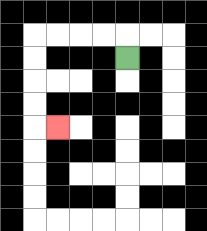{'start': '[5, 2]', 'end': '[2, 5]', 'path_directions': 'U,L,L,L,L,D,D,D,D,R', 'path_coordinates': '[[5, 2], [5, 1], [4, 1], [3, 1], [2, 1], [1, 1], [1, 2], [1, 3], [1, 4], [1, 5], [2, 5]]'}